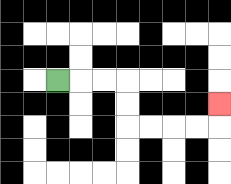{'start': '[2, 3]', 'end': '[9, 4]', 'path_directions': 'R,R,R,D,D,R,R,R,R,U', 'path_coordinates': '[[2, 3], [3, 3], [4, 3], [5, 3], [5, 4], [5, 5], [6, 5], [7, 5], [8, 5], [9, 5], [9, 4]]'}